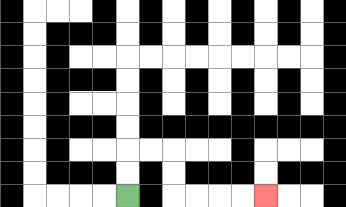{'start': '[5, 8]', 'end': '[11, 8]', 'path_directions': 'U,U,R,R,D,D,R,R,R,R', 'path_coordinates': '[[5, 8], [5, 7], [5, 6], [6, 6], [7, 6], [7, 7], [7, 8], [8, 8], [9, 8], [10, 8], [11, 8]]'}